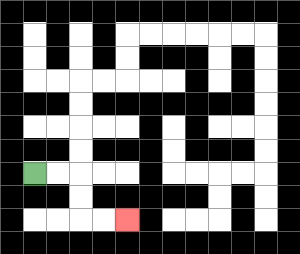{'start': '[1, 7]', 'end': '[5, 9]', 'path_directions': 'R,R,D,D,R,R', 'path_coordinates': '[[1, 7], [2, 7], [3, 7], [3, 8], [3, 9], [4, 9], [5, 9]]'}